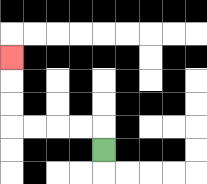{'start': '[4, 6]', 'end': '[0, 2]', 'path_directions': 'U,L,L,L,L,U,U,U', 'path_coordinates': '[[4, 6], [4, 5], [3, 5], [2, 5], [1, 5], [0, 5], [0, 4], [0, 3], [0, 2]]'}